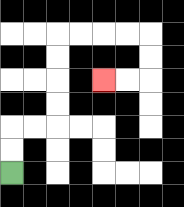{'start': '[0, 7]', 'end': '[4, 3]', 'path_directions': 'U,U,R,R,U,U,U,U,R,R,R,R,D,D,L,L', 'path_coordinates': '[[0, 7], [0, 6], [0, 5], [1, 5], [2, 5], [2, 4], [2, 3], [2, 2], [2, 1], [3, 1], [4, 1], [5, 1], [6, 1], [6, 2], [6, 3], [5, 3], [4, 3]]'}